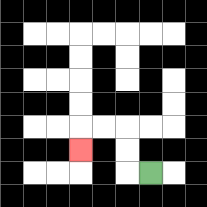{'start': '[6, 7]', 'end': '[3, 6]', 'path_directions': 'L,U,U,L,L,D', 'path_coordinates': '[[6, 7], [5, 7], [5, 6], [5, 5], [4, 5], [3, 5], [3, 6]]'}